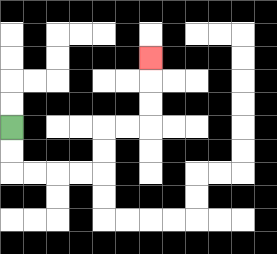{'start': '[0, 5]', 'end': '[6, 2]', 'path_directions': 'D,D,R,R,R,R,U,U,R,R,U,U,U', 'path_coordinates': '[[0, 5], [0, 6], [0, 7], [1, 7], [2, 7], [3, 7], [4, 7], [4, 6], [4, 5], [5, 5], [6, 5], [6, 4], [6, 3], [6, 2]]'}